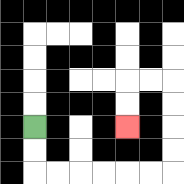{'start': '[1, 5]', 'end': '[5, 5]', 'path_directions': 'D,D,R,R,R,R,R,R,U,U,U,U,L,L,D,D', 'path_coordinates': '[[1, 5], [1, 6], [1, 7], [2, 7], [3, 7], [4, 7], [5, 7], [6, 7], [7, 7], [7, 6], [7, 5], [7, 4], [7, 3], [6, 3], [5, 3], [5, 4], [5, 5]]'}